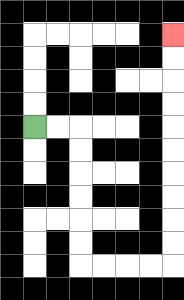{'start': '[1, 5]', 'end': '[7, 1]', 'path_directions': 'R,R,D,D,D,D,D,D,R,R,R,R,U,U,U,U,U,U,U,U,U,U', 'path_coordinates': '[[1, 5], [2, 5], [3, 5], [3, 6], [3, 7], [3, 8], [3, 9], [3, 10], [3, 11], [4, 11], [5, 11], [6, 11], [7, 11], [7, 10], [7, 9], [7, 8], [7, 7], [7, 6], [7, 5], [7, 4], [7, 3], [7, 2], [7, 1]]'}